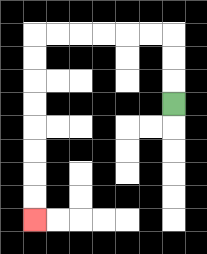{'start': '[7, 4]', 'end': '[1, 9]', 'path_directions': 'U,U,U,L,L,L,L,L,L,D,D,D,D,D,D,D,D', 'path_coordinates': '[[7, 4], [7, 3], [7, 2], [7, 1], [6, 1], [5, 1], [4, 1], [3, 1], [2, 1], [1, 1], [1, 2], [1, 3], [1, 4], [1, 5], [1, 6], [1, 7], [1, 8], [1, 9]]'}